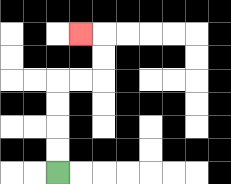{'start': '[2, 7]', 'end': '[3, 1]', 'path_directions': 'U,U,U,U,R,R,U,U,L', 'path_coordinates': '[[2, 7], [2, 6], [2, 5], [2, 4], [2, 3], [3, 3], [4, 3], [4, 2], [4, 1], [3, 1]]'}